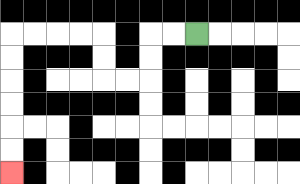{'start': '[8, 1]', 'end': '[0, 7]', 'path_directions': 'L,L,D,D,L,L,U,U,L,L,L,L,D,D,D,D,D,D', 'path_coordinates': '[[8, 1], [7, 1], [6, 1], [6, 2], [6, 3], [5, 3], [4, 3], [4, 2], [4, 1], [3, 1], [2, 1], [1, 1], [0, 1], [0, 2], [0, 3], [0, 4], [0, 5], [0, 6], [0, 7]]'}